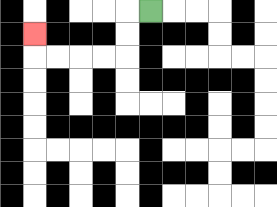{'start': '[6, 0]', 'end': '[1, 1]', 'path_directions': 'L,D,D,L,L,L,L,U', 'path_coordinates': '[[6, 0], [5, 0], [5, 1], [5, 2], [4, 2], [3, 2], [2, 2], [1, 2], [1, 1]]'}